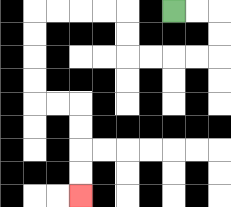{'start': '[7, 0]', 'end': '[3, 8]', 'path_directions': 'R,R,D,D,L,L,L,L,U,U,L,L,L,L,D,D,D,D,R,R,D,D,D,D', 'path_coordinates': '[[7, 0], [8, 0], [9, 0], [9, 1], [9, 2], [8, 2], [7, 2], [6, 2], [5, 2], [5, 1], [5, 0], [4, 0], [3, 0], [2, 0], [1, 0], [1, 1], [1, 2], [1, 3], [1, 4], [2, 4], [3, 4], [3, 5], [3, 6], [3, 7], [3, 8]]'}